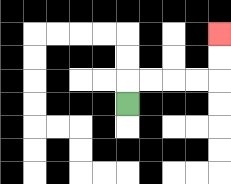{'start': '[5, 4]', 'end': '[9, 1]', 'path_directions': 'U,R,R,R,R,U,U', 'path_coordinates': '[[5, 4], [5, 3], [6, 3], [7, 3], [8, 3], [9, 3], [9, 2], [9, 1]]'}